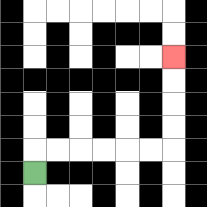{'start': '[1, 7]', 'end': '[7, 2]', 'path_directions': 'U,R,R,R,R,R,R,U,U,U,U', 'path_coordinates': '[[1, 7], [1, 6], [2, 6], [3, 6], [4, 6], [5, 6], [6, 6], [7, 6], [7, 5], [7, 4], [7, 3], [7, 2]]'}